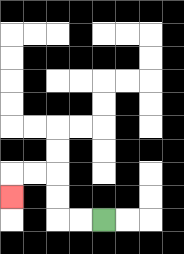{'start': '[4, 9]', 'end': '[0, 8]', 'path_directions': 'L,L,U,U,L,L,D', 'path_coordinates': '[[4, 9], [3, 9], [2, 9], [2, 8], [2, 7], [1, 7], [0, 7], [0, 8]]'}